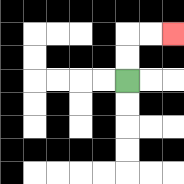{'start': '[5, 3]', 'end': '[7, 1]', 'path_directions': 'U,U,R,R', 'path_coordinates': '[[5, 3], [5, 2], [5, 1], [6, 1], [7, 1]]'}